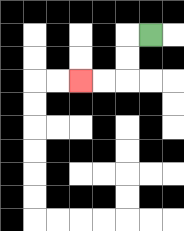{'start': '[6, 1]', 'end': '[3, 3]', 'path_directions': 'L,D,D,L,L', 'path_coordinates': '[[6, 1], [5, 1], [5, 2], [5, 3], [4, 3], [3, 3]]'}